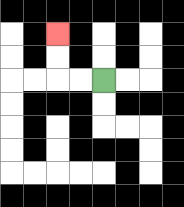{'start': '[4, 3]', 'end': '[2, 1]', 'path_directions': 'L,L,U,U', 'path_coordinates': '[[4, 3], [3, 3], [2, 3], [2, 2], [2, 1]]'}